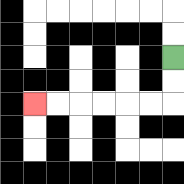{'start': '[7, 2]', 'end': '[1, 4]', 'path_directions': 'D,D,L,L,L,L,L,L', 'path_coordinates': '[[7, 2], [7, 3], [7, 4], [6, 4], [5, 4], [4, 4], [3, 4], [2, 4], [1, 4]]'}